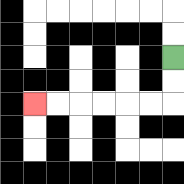{'start': '[7, 2]', 'end': '[1, 4]', 'path_directions': 'D,D,L,L,L,L,L,L', 'path_coordinates': '[[7, 2], [7, 3], [7, 4], [6, 4], [5, 4], [4, 4], [3, 4], [2, 4], [1, 4]]'}